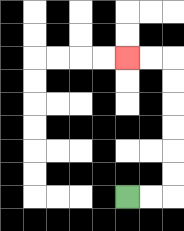{'start': '[5, 8]', 'end': '[5, 2]', 'path_directions': 'R,R,U,U,U,U,U,U,L,L', 'path_coordinates': '[[5, 8], [6, 8], [7, 8], [7, 7], [7, 6], [7, 5], [7, 4], [7, 3], [7, 2], [6, 2], [5, 2]]'}